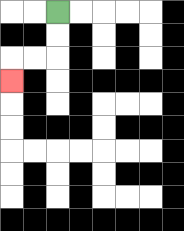{'start': '[2, 0]', 'end': '[0, 3]', 'path_directions': 'D,D,L,L,D', 'path_coordinates': '[[2, 0], [2, 1], [2, 2], [1, 2], [0, 2], [0, 3]]'}